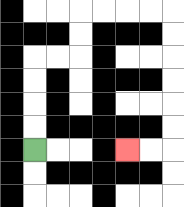{'start': '[1, 6]', 'end': '[5, 6]', 'path_directions': 'U,U,U,U,R,R,U,U,R,R,R,R,D,D,D,D,D,D,L,L', 'path_coordinates': '[[1, 6], [1, 5], [1, 4], [1, 3], [1, 2], [2, 2], [3, 2], [3, 1], [3, 0], [4, 0], [5, 0], [6, 0], [7, 0], [7, 1], [7, 2], [7, 3], [7, 4], [7, 5], [7, 6], [6, 6], [5, 6]]'}